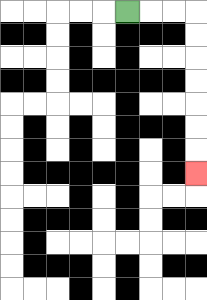{'start': '[5, 0]', 'end': '[8, 7]', 'path_directions': 'R,R,R,D,D,D,D,D,D,D', 'path_coordinates': '[[5, 0], [6, 0], [7, 0], [8, 0], [8, 1], [8, 2], [8, 3], [8, 4], [8, 5], [8, 6], [8, 7]]'}